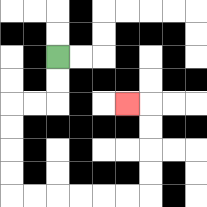{'start': '[2, 2]', 'end': '[5, 4]', 'path_directions': 'D,D,L,L,D,D,D,D,R,R,R,R,R,R,U,U,U,U,L', 'path_coordinates': '[[2, 2], [2, 3], [2, 4], [1, 4], [0, 4], [0, 5], [0, 6], [0, 7], [0, 8], [1, 8], [2, 8], [3, 8], [4, 8], [5, 8], [6, 8], [6, 7], [6, 6], [6, 5], [6, 4], [5, 4]]'}